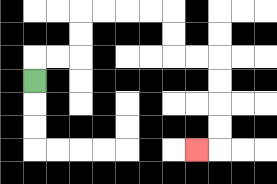{'start': '[1, 3]', 'end': '[8, 6]', 'path_directions': 'U,R,R,U,U,R,R,R,R,D,D,R,R,D,D,D,D,L', 'path_coordinates': '[[1, 3], [1, 2], [2, 2], [3, 2], [3, 1], [3, 0], [4, 0], [5, 0], [6, 0], [7, 0], [7, 1], [7, 2], [8, 2], [9, 2], [9, 3], [9, 4], [9, 5], [9, 6], [8, 6]]'}